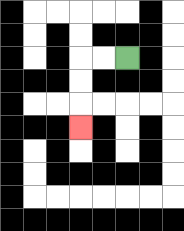{'start': '[5, 2]', 'end': '[3, 5]', 'path_directions': 'L,L,D,D,D', 'path_coordinates': '[[5, 2], [4, 2], [3, 2], [3, 3], [3, 4], [3, 5]]'}